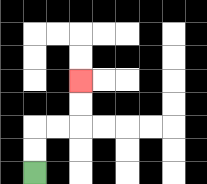{'start': '[1, 7]', 'end': '[3, 3]', 'path_directions': 'U,U,R,R,U,U', 'path_coordinates': '[[1, 7], [1, 6], [1, 5], [2, 5], [3, 5], [3, 4], [3, 3]]'}